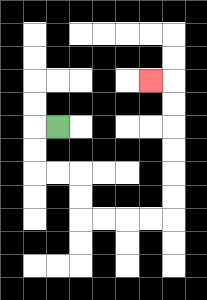{'start': '[2, 5]', 'end': '[6, 3]', 'path_directions': 'L,D,D,R,R,D,D,R,R,R,R,U,U,U,U,U,U,L', 'path_coordinates': '[[2, 5], [1, 5], [1, 6], [1, 7], [2, 7], [3, 7], [3, 8], [3, 9], [4, 9], [5, 9], [6, 9], [7, 9], [7, 8], [7, 7], [7, 6], [7, 5], [7, 4], [7, 3], [6, 3]]'}